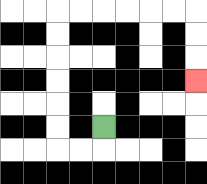{'start': '[4, 5]', 'end': '[8, 3]', 'path_directions': 'D,L,L,U,U,U,U,U,U,R,R,R,R,R,R,D,D,D', 'path_coordinates': '[[4, 5], [4, 6], [3, 6], [2, 6], [2, 5], [2, 4], [2, 3], [2, 2], [2, 1], [2, 0], [3, 0], [4, 0], [5, 0], [6, 0], [7, 0], [8, 0], [8, 1], [8, 2], [8, 3]]'}